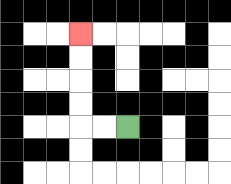{'start': '[5, 5]', 'end': '[3, 1]', 'path_directions': 'L,L,U,U,U,U', 'path_coordinates': '[[5, 5], [4, 5], [3, 5], [3, 4], [3, 3], [3, 2], [3, 1]]'}